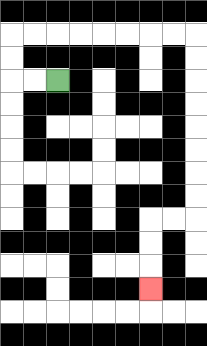{'start': '[2, 3]', 'end': '[6, 12]', 'path_directions': 'L,L,U,U,R,R,R,R,R,R,R,R,D,D,D,D,D,D,D,D,L,L,D,D,D', 'path_coordinates': '[[2, 3], [1, 3], [0, 3], [0, 2], [0, 1], [1, 1], [2, 1], [3, 1], [4, 1], [5, 1], [6, 1], [7, 1], [8, 1], [8, 2], [8, 3], [8, 4], [8, 5], [8, 6], [8, 7], [8, 8], [8, 9], [7, 9], [6, 9], [6, 10], [6, 11], [6, 12]]'}